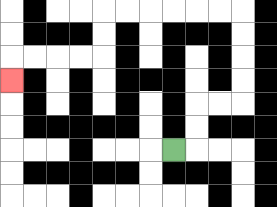{'start': '[7, 6]', 'end': '[0, 3]', 'path_directions': 'R,U,U,R,R,U,U,U,U,L,L,L,L,L,L,D,D,L,L,L,L,D', 'path_coordinates': '[[7, 6], [8, 6], [8, 5], [8, 4], [9, 4], [10, 4], [10, 3], [10, 2], [10, 1], [10, 0], [9, 0], [8, 0], [7, 0], [6, 0], [5, 0], [4, 0], [4, 1], [4, 2], [3, 2], [2, 2], [1, 2], [0, 2], [0, 3]]'}